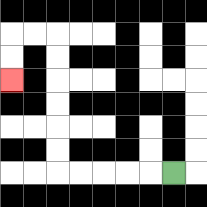{'start': '[7, 7]', 'end': '[0, 3]', 'path_directions': 'L,L,L,L,L,U,U,U,U,U,U,L,L,D,D', 'path_coordinates': '[[7, 7], [6, 7], [5, 7], [4, 7], [3, 7], [2, 7], [2, 6], [2, 5], [2, 4], [2, 3], [2, 2], [2, 1], [1, 1], [0, 1], [0, 2], [0, 3]]'}